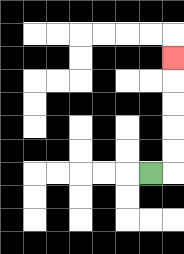{'start': '[6, 7]', 'end': '[7, 2]', 'path_directions': 'R,U,U,U,U,U', 'path_coordinates': '[[6, 7], [7, 7], [7, 6], [7, 5], [7, 4], [7, 3], [7, 2]]'}